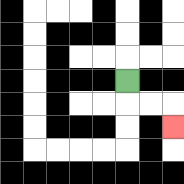{'start': '[5, 3]', 'end': '[7, 5]', 'path_directions': 'D,R,R,D', 'path_coordinates': '[[5, 3], [5, 4], [6, 4], [7, 4], [7, 5]]'}